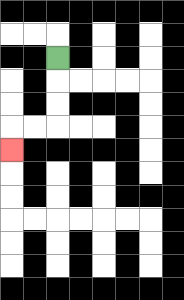{'start': '[2, 2]', 'end': '[0, 6]', 'path_directions': 'D,D,D,L,L,D', 'path_coordinates': '[[2, 2], [2, 3], [2, 4], [2, 5], [1, 5], [0, 5], [0, 6]]'}